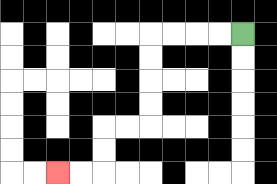{'start': '[10, 1]', 'end': '[2, 7]', 'path_directions': 'L,L,L,L,D,D,D,D,L,L,D,D,L,L', 'path_coordinates': '[[10, 1], [9, 1], [8, 1], [7, 1], [6, 1], [6, 2], [6, 3], [6, 4], [6, 5], [5, 5], [4, 5], [4, 6], [4, 7], [3, 7], [2, 7]]'}